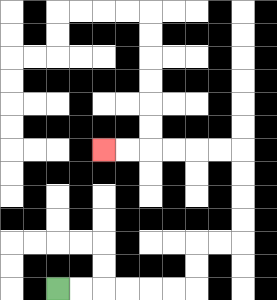{'start': '[2, 12]', 'end': '[4, 6]', 'path_directions': 'R,R,R,R,R,R,U,U,R,R,U,U,U,U,L,L,L,L,L,L', 'path_coordinates': '[[2, 12], [3, 12], [4, 12], [5, 12], [6, 12], [7, 12], [8, 12], [8, 11], [8, 10], [9, 10], [10, 10], [10, 9], [10, 8], [10, 7], [10, 6], [9, 6], [8, 6], [7, 6], [6, 6], [5, 6], [4, 6]]'}